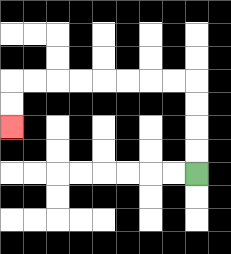{'start': '[8, 7]', 'end': '[0, 5]', 'path_directions': 'U,U,U,U,L,L,L,L,L,L,L,L,D,D', 'path_coordinates': '[[8, 7], [8, 6], [8, 5], [8, 4], [8, 3], [7, 3], [6, 3], [5, 3], [4, 3], [3, 3], [2, 3], [1, 3], [0, 3], [0, 4], [0, 5]]'}